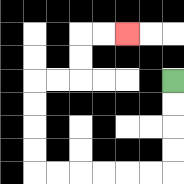{'start': '[7, 3]', 'end': '[5, 1]', 'path_directions': 'D,D,D,D,L,L,L,L,L,L,U,U,U,U,R,R,U,U,R,R', 'path_coordinates': '[[7, 3], [7, 4], [7, 5], [7, 6], [7, 7], [6, 7], [5, 7], [4, 7], [3, 7], [2, 7], [1, 7], [1, 6], [1, 5], [1, 4], [1, 3], [2, 3], [3, 3], [3, 2], [3, 1], [4, 1], [5, 1]]'}